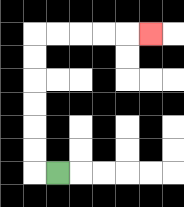{'start': '[2, 7]', 'end': '[6, 1]', 'path_directions': 'L,U,U,U,U,U,U,R,R,R,R,R', 'path_coordinates': '[[2, 7], [1, 7], [1, 6], [1, 5], [1, 4], [1, 3], [1, 2], [1, 1], [2, 1], [3, 1], [4, 1], [5, 1], [6, 1]]'}